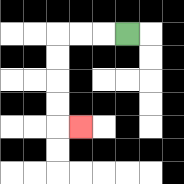{'start': '[5, 1]', 'end': '[3, 5]', 'path_directions': 'L,L,L,D,D,D,D,R', 'path_coordinates': '[[5, 1], [4, 1], [3, 1], [2, 1], [2, 2], [2, 3], [2, 4], [2, 5], [3, 5]]'}